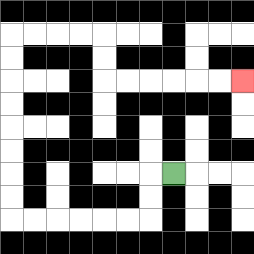{'start': '[7, 7]', 'end': '[10, 3]', 'path_directions': 'L,D,D,L,L,L,L,L,L,U,U,U,U,U,U,U,U,R,R,R,R,D,D,R,R,R,R,R,R', 'path_coordinates': '[[7, 7], [6, 7], [6, 8], [6, 9], [5, 9], [4, 9], [3, 9], [2, 9], [1, 9], [0, 9], [0, 8], [0, 7], [0, 6], [0, 5], [0, 4], [0, 3], [0, 2], [0, 1], [1, 1], [2, 1], [3, 1], [4, 1], [4, 2], [4, 3], [5, 3], [6, 3], [7, 3], [8, 3], [9, 3], [10, 3]]'}